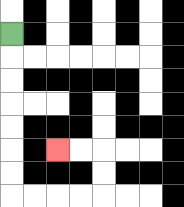{'start': '[0, 1]', 'end': '[2, 6]', 'path_directions': 'D,D,D,D,D,D,D,R,R,R,R,U,U,L,L', 'path_coordinates': '[[0, 1], [0, 2], [0, 3], [0, 4], [0, 5], [0, 6], [0, 7], [0, 8], [1, 8], [2, 8], [3, 8], [4, 8], [4, 7], [4, 6], [3, 6], [2, 6]]'}